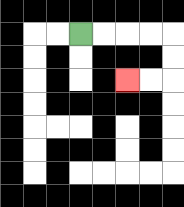{'start': '[3, 1]', 'end': '[5, 3]', 'path_directions': 'R,R,R,R,D,D,L,L', 'path_coordinates': '[[3, 1], [4, 1], [5, 1], [6, 1], [7, 1], [7, 2], [7, 3], [6, 3], [5, 3]]'}